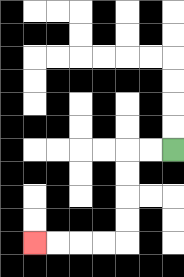{'start': '[7, 6]', 'end': '[1, 10]', 'path_directions': 'L,L,D,D,D,D,L,L,L,L', 'path_coordinates': '[[7, 6], [6, 6], [5, 6], [5, 7], [5, 8], [5, 9], [5, 10], [4, 10], [3, 10], [2, 10], [1, 10]]'}